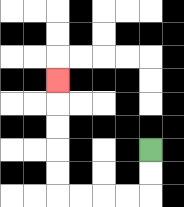{'start': '[6, 6]', 'end': '[2, 3]', 'path_directions': 'D,D,L,L,L,L,U,U,U,U,U', 'path_coordinates': '[[6, 6], [6, 7], [6, 8], [5, 8], [4, 8], [3, 8], [2, 8], [2, 7], [2, 6], [2, 5], [2, 4], [2, 3]]'}